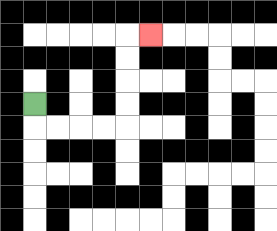{'start': '[1, 4]', 'end': '[6, 1]', 'path_directions': 'D,R,R,R,R,U,U,U,U,R', 'path_coordinates': '[[1, 4], [1, 5], [2, 5], [3, 5], [4, 5], [5, 5], [5, 4], [5, 3], [5, 2], [5, 1], [6, 1]]'}